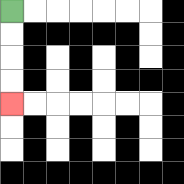{'start': '[0, 0]', 'end': '[0, 4]', 'path_directions': 'D,D,D,D', 'path_coordinates': '[[0, 0], [0, 1], [0, 2], [0, 3], [0, 4]]'}